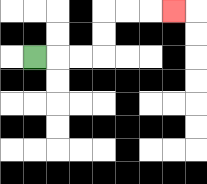{'start': '[1, 2]', 'end': '[7, 0]', 'path_directions': 'R,R,R,U,U,R,R,R', 'path_coordinates': '[[1, 2], [2, 2], [3, 2], [4, 2], [4, 1], [4, 0], [5, 0], [6, 0], [7, 0]]'}